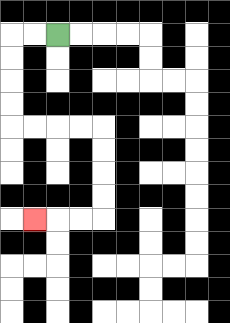{'start': '[2, 1]', 'end': '[1, 9]', 'path_directions': 'L,L,D,D,D,D,R,R,R,R,D,D,D,D,L,L,L', 'path_coordinates': '[[2, 1], [1, 1], [0, 1], [0, 2], [0, 3], [0, 4], [0, 5], [1, 5], [2, 5], [3, 5], [4, 5], [4, 6], [4, 7], [4, 8], [4, 9], [3, 9], [2, 9], [1, 9]]'}